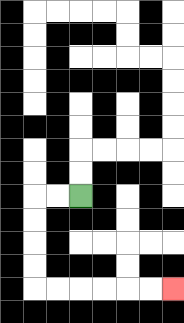{'start': '[3, 8]', 'end': '[7, 12]', 'path_directions': 'L,L,D,D,D,D,R,R,R,R,R,R', 'path_coordinates': '[[3, 8], [2, 8], [1, 8], [1, 9], [1, 10], [1, 11], [1, 12], [2, 12], [3, 12], [4, 12], [5, 12], [6, 12], [7, 12]]'}